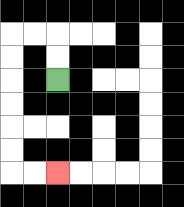{'start': '[2, 3]', 'end': '[2, 7]', 'path_directions': 'U,U,L,L,D,D,D,D,D,D,R,R', 'path_coordinates': '[[2, 3], [2, 2], [2, 1], [1, 1], [0, 1], [0, 2], [0, 3], [0, 4], [0, 5], [0, 6], [0, 7], [1, 7], [2, 7]]'}